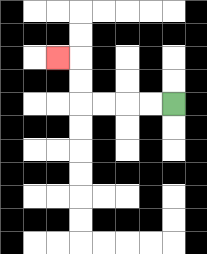{'start': '[7, 4]', 'end': '[2, 2]', 'path_directions': 'L,L,L,L,U,U,L', 'path_coordinates': '[[7, 4], [6, 4], [5, 4], [4, 4], [3, 4], [3, 3], [3, 2], [2, 2]]'}